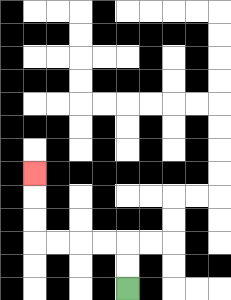{'start': '[5, 12]', 'end': '[1, 7]', 'path_directions': 'U,U,L,L,L,L,U,U,U', 'path_coordinates': '[[5, 12], [5, 11], [5, 10], [4, 10], [3, 10], [2, 10], [1, 10], [1, 9], [1, 8], [1, 7]]'}